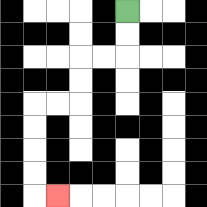{'start': '[5, 0]', 'end': '[2, 8]', 'path_directions': 'D,D,L,L,D,D,L,L,D,D,D,D,R', 'path_coordinates': '[[5, 0], [5, 1], [5, 2], [4, 2], [3, 2], [3, 3], [3, 4], [2, 4], [1, 4], [1, 5], [1, 6], [1, 7], [1, 8], [2, 8]]'}